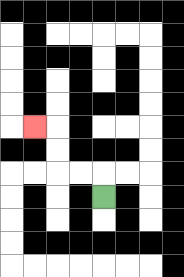{'start': '[4, 8]', 'end': '[1, 5]', 'path_directions': 'U,L,L,U,U,L', 'path_coordinates': '[[4, 8], [4, 7], [3, 7], [2, 7], [2, 6], [2, 5], [1, 5]]'}